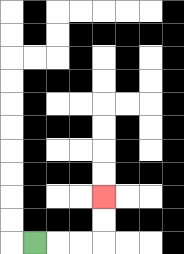{'start': '[1, 10]', 'end': '[4, 8]', 'path_directions': 'R,R,R,U,U', 'path_coordinates': '[[1, 10], [2, 10], [3, 10], [4, 10], [4, 9], [4, 8]]'}